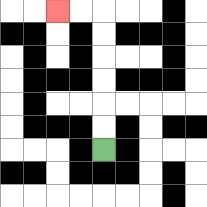{'start': '[4, 6]', 'end': '[2, 0]', 'path_directions': 'U,U,U,U,U,U,L,L', 'path_coordinates': '[[4, 6], [4, 5], [4, 4], [4, 3], [4, 2], [4, 1], [4, 0], [3, 0], [2, 0]]'}